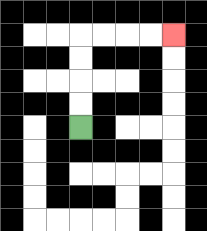{'start': '[3, 5]', 'end': '[7, 1]', 'path_directions': 'U,U,U,U,R,R,R,R', 'path_coordinates': '[[3, 5], [3, 4], [3, 3], [3, 2], [3, 1], [4, 1], [5, 1], [6, 1], [7, 1]]'}